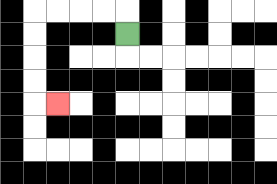{'start': '[5, 1]', 'end': '[2, 4]', 'path_directions': 'U,L,L,L,L,D,D,D,D,R', 'path_coordinates': '[[5, 1], [5, 0], [4, 0], [3, 0], [2, 0], [1, 0], [1, 1], [1, 2], [1, 3], [1, 4], [2, 4]]'}